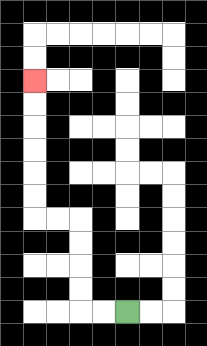{'start': '[5, 13]', 'end': '[1, 3]', 'path_directions': 'L,L,U,U,U,U,L,L,U,U,U,U,U,U', 'path_coordinates': '[[5, 13], [4, 13], [3, 13], [3, 12], [3, 11], [3, 10], [3, 9], [2, 9], [1, 9], [1, 8], [1, 7], [1, 6], [1, 5], [1, 4], [1, 3]]'}